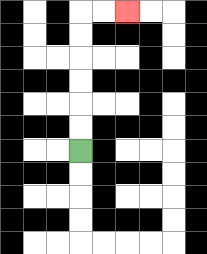{'start': '[3, 6]', 'end': '[5, 0]', 'path_directions': 'U,U,U,U,U,U,R,R', 'path_coordinates': '[[3, 6], [3, 5], [3, 4], [3, 3], [3, 2], [3, 1], [3, 0], [4, 0], [5, 0]]'}